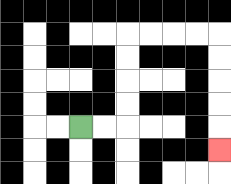{'start': '[3, 5]', 'end': '[9, 6]', 'path_directions': 'R,R,U,U,U,U,R,R,R,R,D,D,D,D,D', 'path_coordinates': '[[3, 5], [4, 5], [5, 5], [5, 4], [5, 3], [5, 2], [5, 1], [6, 1], [7, 1], [8, 1], [9, 1], [9, 2], [9, 3], [9, 4], [9, 5], [9, 6]]'}